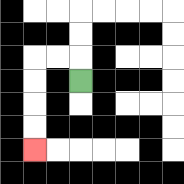{'start': '[3, 3]', 'end': '[1, 6]', 'path_directions': 'U,L,L,D,D,D,D', 'path_coordinates': '[[3, 3], [3, 2], [2, 2], [1, 2], [1, 3], [1, 4], [1, 5], [1, 6]]'}